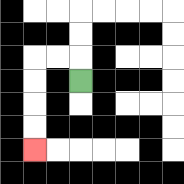{'start': '[3, 3]', 'end': '[1, 6]', 'path_directions': 'U,L,L,D,D,D,D', 'path_coordinates': '[[3, 3], [3, 2], [2, 2], [1, 2], [1, 3], [1, 4], [1, 5], [1, 6]]'}